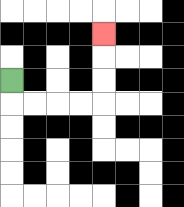{'start': '[0, 3]', 'end': '[4, 1]', 'path_directions': 'D,R,R,R,R,U,U,U', 'path_coordinates': '[[0, 3], [0, 4], [1, 4], [2, 4], [3, 4], [4, 4], [4, 3], [4, 2], [4, 1]]'}